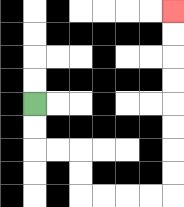{'start': '[1, 4]', 'end': '[7, 0]', 'path_directions': 'D,D,R,R,D,D,R,R,R,R,U,U,U,U,U,U,U,U', 'path_coordinates': '[[1, 4], [1, 5], [1, 6], [2, 6], [3, 6], [3, 7], [3, 8], [4, 8], [5, 8], [6, 8], [7, 8], [7, 7], [7, 6], [7, 5], [7, 4], [7, 3], [7, 2], [7, 1], [7, 0]]'}